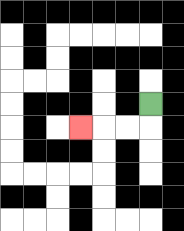{'start': '[6, 4]', 'end': '[3, 5]', 'path_directions': 'D,L,L,L', 'path_coordinates': '[[6, 4], [6, 5], [5, 5], [4, 5], [3, 5]]'}